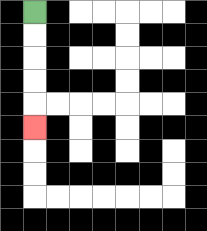{'start': '[1, 0]', 'end': '[1, 5]', 'path_directions': 'D,D,D,D,D', 'path_coordinates': '[[1, 0], [1, 1], [1, 2], [1, 3], [1, 4], [1, 5]]'}